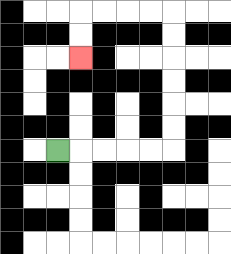{'start': '[2, 6]', 'end': '[3, 2]', 'path_directions': 'R,R,R,R,R,U,U,U,U,U,U,L,L,L,L,D,D', 'path_coordinates': '[[2, 6], [3, 6], [4, 6], [5, 6], [6, 6], [7, 6], [7, 5], [7, 4], [7, 3], [7, 2], [7, 1], [7, 0], [6, 0], [5, 0], [4, 0], [3, 0], [3, 1], [3, 2]]'}